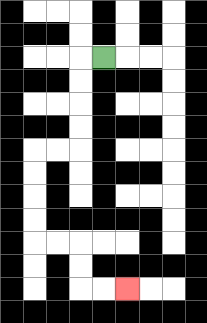{'start': '[4, 2]', 'end': '[5, 12]', 'path_directions': 'L,D,D,D,D,L,L,D,D,D,D,R,R,D,D,R,R', 'path_coordinates': '[[4, 2], [3, 2], [3, 3], [3, 4], [3, 5], [3, 6], [2, 6], [1, 6], [1, 7], [1, 8], [1, 9], [1, 10], [2, 10], [3, 10], [3, 11], [3, 12], [4, 12], [5, 12]]'}